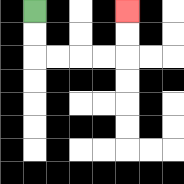{'start': '[1, 0]', 'end': '[5, 0]', 'path_directions': 'D,D,R,R,R,R,U,U', 'path_coordinates': '[[1, 0], [1, 1], [1, 2], [2, 2], [3, 2], [4, 2], [5, 2], [5, 1], [5, 0]]'}